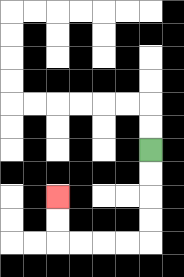{'start': '[6, 6]', 'end': '[2, 8]', 'path_directions': 'D,D,D,D,L,L,L,L,U,U', 'path_coordinates': '[[6, 6], [6, 7], [6, 8], [6, 9], [6, 10], [5, 10], [4, 10], [3, 10], [2, 10], [2, 9], [2, 8]]'}